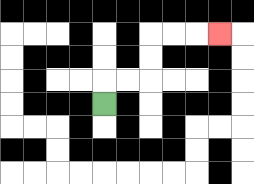{'start': '[4, 4]', 'end': '[9, 1]', 'path_directions': 'U,R,R,U,U,R,R,R', 'path_coordinates': '[[4, 4], [4, 3], [5, 3], [6, 3], [6, 2], [6, 1], [7, 1], [8, 1], [9, 1]]'}